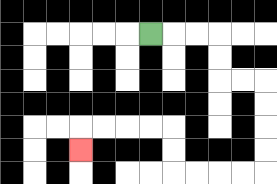{'start': '[6, 1]', 'end': '[3, 6]', 'path_directions': 'R,R,R,D,D,R,R,D,D,D,D,L,L,L,L,U,U,L,L,L,L,D', 'path_coordinates': '[[6, 1], [7, 1], [8, 1], [9, 1], [9, 2], [9, 3], [10, 3], [11, 3], [11, 4], [11, 5], [11, 6], [11, 7], [10, 7], [9, 7], [8, 7], [7, 7], [7, 6], [7, 5], [6, 5], [5, 5], [4, 5], [3, 5], [3, 6]]'}